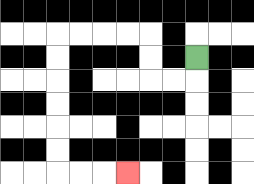{'start': '[8, 2]', 'end': '[5, 7]', 'path_directions': 'D,L,L,U,U,L,L,L,L,D,D,D,D,D,D,R,R,R', 'path_coordinates': '[[8, 2], [8, 3], [7, 3], [6, 3], [6, 2], [6, 1], [5, 1], [4, 1], [3, 1], [2, 1], [2, 2], [2, 3], [2, 4], [2, 5], [2, 6], [2, 7], [3, 7], [4, 7], [5, 7]]'}